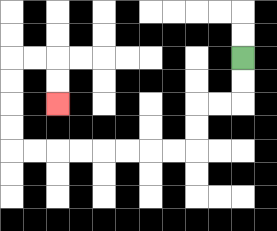{'start': '[10, 2]', 'end': '[2, 4]', 'path_directions': 'D,D,L,L,D,D,L,L,L,L,L,L,L,L,U,U,U,U,R,R,D,D', 'path_coordinates': '[[10, 2], [10, 3], [10, 4], [9, 4], [8, 4], [8, 5], [8, 6], [7, 6], [6, 6], [5, 6], [4, 6], [3, 6], [2, 6], [1, 6], [0, 6], [0, 5], [0, 4], [0, 3], [0, 2], [1, 2], [2, 2], [2, 3], [2, 4]]'}